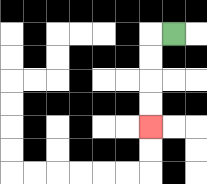{'start': '[7, 1]', 'end': '[6, 5]', 'path_directions': 'L,D,D,D,D', 'path_coordinates': '[[7, 1], [6, 1], [6, 2], [6, 3], [6, 4], [6, 5]]'}